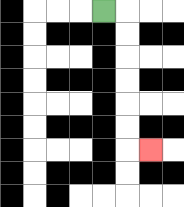{'start': '[4, 0]', 'end': '[6, 6]', 'path_directions': 'R,D,D,D,D,D,D,R', 'path_coordinates': '[[4, 0], [5, 0], [5, 1], [5, 2], [5, 3], [5, 4], [5, 5], [5, 6], [6, 6]]'}